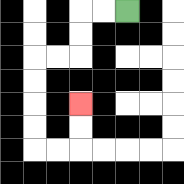{'start': '[5, 0]', 'end': '[3, 4]', 'path_directions': 'L,L,D,D,L,L,D,D,D,D,R,R,U,U', 'path_coordinates': '[[5, 0], [4, 0], [3, 0], [3, 1], [3, 2], [2, 2], [1, 2], [1, 3], [1, 4], [1, 5], [1, 6], [2, 6], [3, 6], [3, 5], [3, 4]]'}